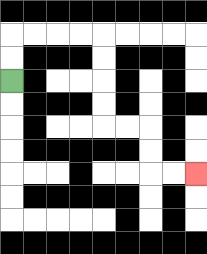{'start': '[0, 3]', 'end': '[8, 7]', 'path_directions': 'U,U,R,R,R,R,D,D,D,D,R,R,D,D,R,R', 'path_coordinates': '[[0, 3], [0, 2], [0, 1], [1, 1], [2, 1], [3, 1], [4, 1], [4, 2], [4, 3], [4, 4], [4, 5], [5, 5], [6, 5], [6, 6], [6, 7], [7, 7], [8, 7]]'}